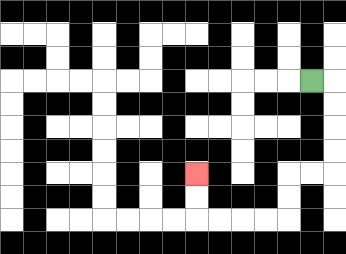{'start': '[13, 3]', 'end': '[8, 7]', 'path_directions': 'R,D,D,D,D,L,L,D,D,L,L,L,L,U,U', 'path_coordinates': '[[13, 3], [14, 3], [14, 4], [14, 5], [14, 6], [14, 7], [13, 7], [12, 7], [12, 8], [12, 9], [11, 9], [10, 9], [9, 9], [8, 9], [8, 8], [8, 7]]'}